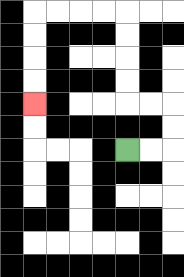{'start': '[5, 6]', 'end': '[1, 4]', 'path_directions': 'R,R,U,U,L,L,U,U,U,U,L,L,L,L,D,D,D,D', 'path_coordinates': '[[5, 6], [6, 6], [7, 6], [7, 5], [7, 4], [6, 4], [5, 4], [5, 3], [5, 2], [5, 1], [5, 0], [4, 0], [3, 0], [2, 0], [1, 0], [1, 1], [1, 2], [1, 3], [1, 4]]'}